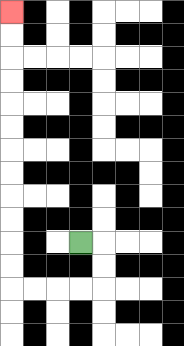{'start': '[3, 10]', 'end': '[0, 0]', 'path_directions': 'R,D,D,L,L,L,L,U,U,U,U,U,U,U,U,U,U,U,U', 'path_coordinates': '[[3, 10], [4, 10], [4, 11], [4, 12], [3, 12], [2, 12], [1, 12], [0, 12], [0, 11], [0, 10], [0, 9], [0, 8], [0, 7], [0, 6], [0, 5], [0, 4], [0, 3], [0, 2], [0, 1], [0, 0]]'}